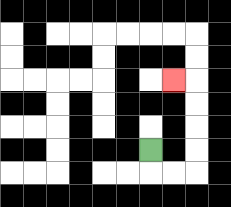{'start': '[6, 6]', 'end': '[7, 3]', 'path_directions': 'D,R,R,U,U,U,U,L', 'path_coordinates': '[[6, 6], [6, 7], [7, 7], [8, 7], [8, 6], [8, 5], [8, 4], [8, 3], [7, 3]]'}